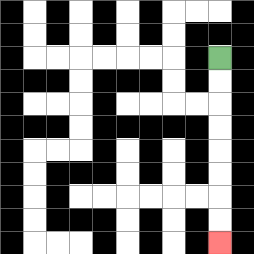{'start': '[9, 2]', 'end': '[9, 10]', 'path_directions': 'D,D,D,D,D,D,D,D', 'path_coordinates': '[[9, 2], [9, 3], [9, 4], [9, 5], [9, 6], [9, 7], [9, 8], [9, 9], [9, 10]]'}